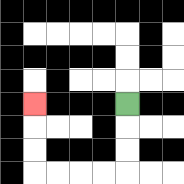{'start': '[5, 4]', 'end': '[1, 4]', 'path_directions': 'D,D,D,L,L,L,L,U,U,U', 'path_coordinates': '[[5, 4], [5, 5], [5, 6], [5, 7], [4, 7], [3, 7], [2, 7], [1, 7], [1, 6], [1, 5], [1, 4]]'}